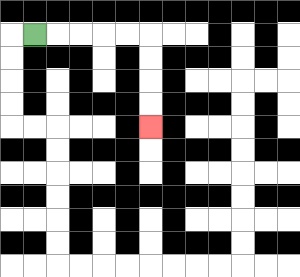{'start': '[1, 1]', 'end': '[6, 5]', 'path_directions': 'R,R,R,R,R,D,D,D,D', 'path_coordinates': '[[1, 1], [2, 1], [3, 1], [4, 1], [5, 1], [6, 1], [6, 2], [6, 3], [6, 4], [6, 5]]'}